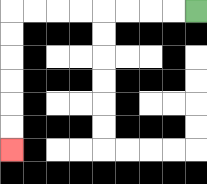{'start': '[8, 0]', 'end': '[0, 6]', 'path_directions': 'L,L,L,L,L,L,L,L,D,D,D,D,D,D', 'path_coordinates': '[[8, 0], [7, 0], [6, 0], [5, 0], [4, 0], [3, 0], [2, 0], [1, 0], [0, 0], [0, 1], [0, 2], [0, 3], [0, 4], [0, 5], [0, 6]]'}